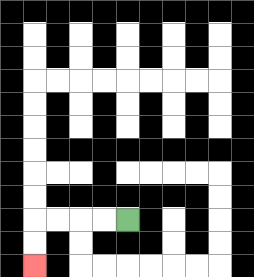{'start': '[5, 9]', 'end': '[1, 11]', 'path_directions': 'L,L,L,L,D,D', 'path_coordinates': '[[5, 9], [4, 9], [3, 9], [2, 9], [1, 9], [1, 10], [1, 11]]'}